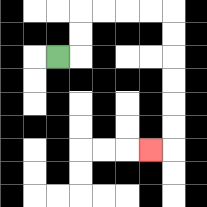{'start': '[2, 2]', 'end': '[6, 6]', 'path_directions': 'R,U,U,R,R,R,R,D,D,D,D,D,D,L', 'path_coordinates': '[[2, 2], [3, 2], [3, 1], [3, 0], [4, 0], [5, 0], [6, 0], [7, 0], [7, 1], [7, 2], [7, 3], [7, 4], [7, 5], [7, 6], [6, 6]]'}